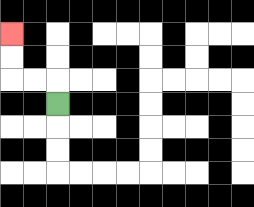{'start': '[2, 4]', 'end': '[0, 1]', 'path_directions': 'U,L,L,U,U', 'path_coordinates': '[[2, 4], [2, 3], [1, 3], [0, 3], [0, 2], [0, 1]]'}